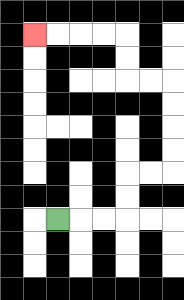{'start': '[2, 9]', 'end': '[1, 1]', 'path_directions': 'R,R,R,U,U,R,R,U,U,U,U,L,L,U,U,L,L,L,L', 'path_coordinates': '[[2, 9], [3, 9], [4, 9], [5, 9], [5, 8], [5, 7], [6, 7], [7, 7], [7, 6], [7, 5], [7, 4], [7, 3], [6, 3], [5, 3], [5, 2], [5, 1], [4, 1], [3, 1], [2, 1], [1, 1]]'}